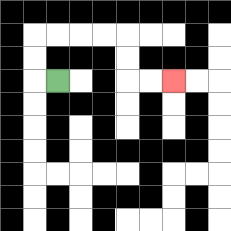{'start': '[2, 3]', 'end': '[7, 3]', 'path_directions': 'L,U,U,R,R,R,R,D,D,R,R', 'path_coordinates': '[[2, 3], [1, 3], [1, 2], [1, 1], [2, 1], [3, 1], [4, 1], [5, 1], [5, 2], [5, 3], [6, 3], [7, 3]]'}